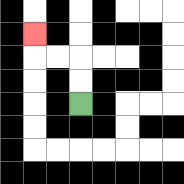{'start': '[3, 4]', 'end': '[1, 1]', 'path_directions': 'U,U,L,L,U', 'path_coordinates': '[[3, 4], [3, 3], [3, 2], [2, 2], [1, 2], [1, 1]]'}